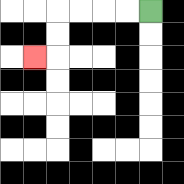{'start': '[6, 0]', 'end': '[1, 2]', 'path_directions': 'L,L,L,L,D,D,L', 'path_coordinates': '[[6, 0], [5, 0], [4, 0], [3, 0], [2, 0], [2, 1], [2, 2], [1, 2]]'}